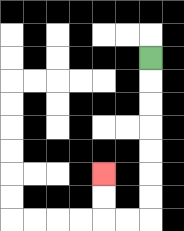{'start': '[6, 2]', 'end': '[4, 7]', 'path_directions': 'D,D,D,D,D,D,D,L,L,U,U', 'path_coordinates': '[[6, 2], [6, 3], [6, 4], [6, 5], [6, 6], [6, 7], [6, 8], [6, 9], [5, 9], [4, 9], [4, 8], [4, 7]]'}